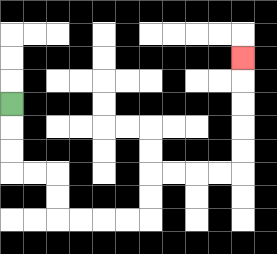{'start': '[0, 4]', 'end': '[10, 2]', 'path_directions': 'D,D,D,R,R,D,D,R,R,R,R,U,U,R,R,R,R,U,U,U,U,U', 'path_coordinates': '[[0, 4], [0, 5], [0, 6], [0, 7], [1, 7], [2, 7], [2, 8], [2, 9], [3, 9], [4, 9], [5, 9], [6, 9], [6, 8], [6, 7], [7, 7], [8, 7], [9, 7], [10, 7], [10, 6], [10, 5], [10, 4], [10, 3], [10, 2]]'}